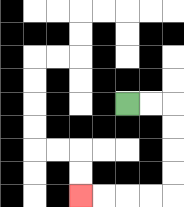{'start': '[5, 4]', 'end': '[3, 8]', 'path_directions': 'R,R,D,D,D,D,L,L,L,L', 'path_coordinates': '[[5, 4], [6, 4], [7, 4], [7, 5], [7, 6], [7, 7], [7, 8], [6, 8], [5, 8], [4, 8], [3, 8]]'}